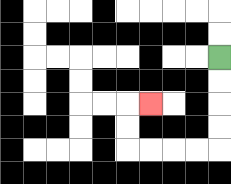{'start': '[9, 2]', 'end': '[6, 4]', 'path_directions': 'D,D,D,D,L,L,L,L,U,U,R', 'path_coordinates': '[[9, 2], [9, 3], [9, 4], [9, 5], [9, 6], [8, 6], [7, 6], [6, 6], [5, 6], [5, 5], [5, 4], [6, 4]]'}